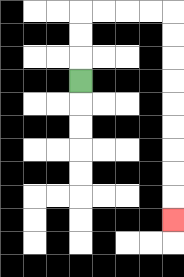{'start': '[3, 3]', 'end': '[7, 9]', 'path_directions': 'U,U,U,R,R,R,R,D,D,D,D,D,D,D,D,D', 'path_coordinates': '[[3, 3], [3, 2], [3, 1], [3, 0], [4, 0], [5, 0], [6, 0], [7, 0], [7, 1], [7, 2], [7, 3], [7, 4], [7, 5], [7, 6], [7, 7], [7, 8], [7, 9]]'}